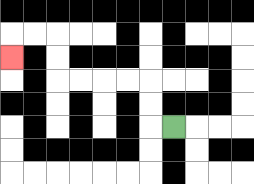{'start': '[7, 5]', 'end': '[0, 2]', 'path_directions': 'L,U,U,L,L,L,L,U,U,L,L,D', 'path_coordinates': '[[7, 5], [6, 5], [6, 4], [6, 3], [5, 3], [4, 3], [3, 3], [2, 3], [2, 2], [2, 1], [1, 1], [0, 1], [0, 2]]'}